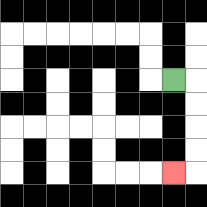{'start': '[7, 3]', 'end': '[7, 7]', 'path_directions': 'R,D,D,D,D,L', 'path_coordinates': '[[7, 3], [8, 3], [8, 4], [8, 5], [8, 6], [8, 7], [7, 7]]'}